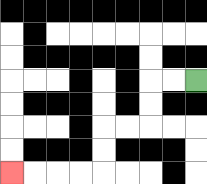{'start': '[8, 3]', 'end': '[0, 7]', 'path_directions': 'L,L,D,D,L,L,D,D,L,L,L,L', 'path_coordinates': '[[8, 3], [7, 3], [6, 3], [6, 4], [6, 5], [5, 5], [4, 5], [4, 6], [4, 7], [3, 7], [2, 7], [1, 7], [0, 7]]'}